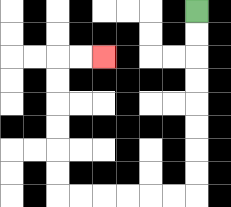{'start': '[8, 0]', 'end': '[4, 2]', 'path_directions': 'D,D,D,D,D,D,D,D,L,L,L,L,L,L,U,U,U,U,U,U,R,R', 'path_coordinates': '[[8, 0], [8, 1], [8, 2], [8, 3], [8, 4], [8, 5], [8, 6], [8, 7], [8, 8], [7, 8], [6, 8], [5, 8], [4, 8], [3, 8], [2, 8], [2, 7], [2, 6], [2, 5], [2, 4], [2, 3], [2, 2], [3, 2], [4, 2]]'}